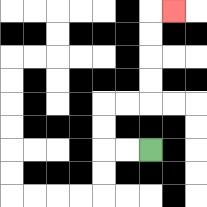{'start': '[6, 6]', 'end': '[7, 0]', 'path_directions': 'L,L,U,U,R,R,U,U,U,U,R', 'path_coordinates': '[[6, 6], [5, 6], [4, 6], [4, 5], [4, 4], [5, 4], [6, 4], [6, 3], [6, 2], [6, 1], [6, 0], [7, 0]]'}